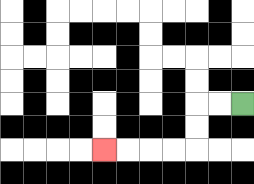{'start': '[10, 4]', 'end': '[4, 6]', 'path_directions': 'L,L,D,D,L,L,L,L', 'path_coordinates': '[[10, 4], [9, 4], [8, 4], [8, 5], [8, 6], [7, 6], [6, 6], [5, 6], [4, 6]]'}